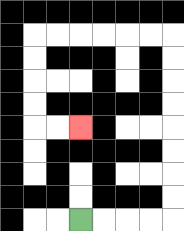{'start': '[3, 9]', 'end': '[3, 5]', 'path_directions': 'R,R,R,R,U,U,U,U,U,U,U,U,L,L,L,L,L,L,D,D,D,D,R,R', 'path_coordinates': '[[3, 9], [4, 9], [5, 9], [6, 9], [7, 9], [7, 8], [7, 7], [7, 6], [7, 5], [7, 4], [7, 3], [7, 2], [7, 1], [6, 1], [5, 1], [4, 1], [3, 1], [2, 1], [1, 1], [1, 2], [1, 3], [1, 4], [1, 5], [2, 5], [3, 5]]'}